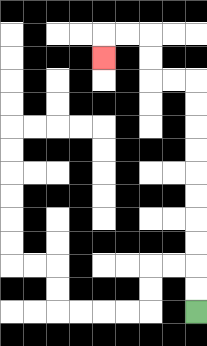{'start': '[8, 13]', 'end': '[4, 2]', 'path_directions': 'U,U,U,U,U,U,U,U,U,U,L,L,U,U,L,L,D', 'path_coordinates': '[[8, 13], [8, 12], [8, 11], [8, 10], [8, 9], [8, 8], [8, 7], [8, 6], [8, 5], [8, 4], [8, 3], [7, 3], [6, 3], [6, 2], [6, 1], [5, 1], [4, 1], [4, 2]]'}